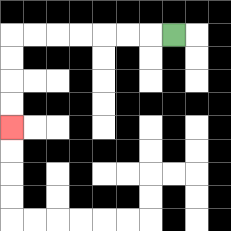{'start': '[7, 1]', 'end': '[0, 5]', 'path_directions': 'L,L,L,L,L,L,L,D,D,D,D', 'path_coordinates': '[[7, 1], [6, 1], [5, 1], [4, 1], [3, 1], [2, 1], [1, 1], [0, 1], [0, 2], [0, 3], [0, 4], [0, 5]]'}